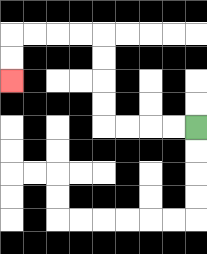{'start': '[8, 5]', 'end': '[0, 3]', 'path_directions': 'L,L,L,L,U,U,U,U,L,L,L,L,D,D', 'path_coordinates': '[[8, 5], [7, 5], [6, 5], [5, 5], [4, 5], [4, 4], [4, 3], [4, 2], [4, 1], [3, 1], [2, 1], [1, 1], [0, 1], [0, 2], [0, 3]]'}